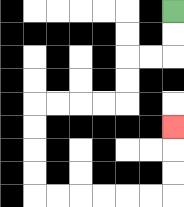{'start': '[7, 0]', 'end': '[7, 5]', 'path_directions': 'D,D,L,L,D,D,L,L,L,L,D,D,D,D,R,R,R,R,R,R,U,U,U', 'path_coordinates': '[[7, 0], [7, 1], [7, 2], [6, 2], [5, 2], [5, 3], [5, 4], [4, 4], [3, 4], [2, 4], [1, 4], [1, 5], [1, 6], [1, 7], [1, 8], [2, 8], [3, 8], [4, 8], [5, 8], [6, 8], [7, 8], [7, 7], [7, 6], [7, 5]]'}